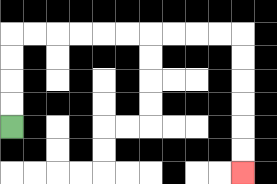{'start': '[0, 5]', 'end': '[10, 7]', 'path_directions': 'U,U,U,U,R,R,R,R,R,R,R,R,R,R,D,D,D,D,D,D', 'path_coordinates': '[[0, 5], [0, 4], [0, 3], [0, 2], [0, 1], [1, 1], [2, 1], [3, 1], [4, 1], [5, 1], [6, 1], [7, 1], [8, 1], [9, 1], [10, 1], [10, 2], [10, 3], [10, 4], [10, 5], [10, 6], [10, 7]]'}